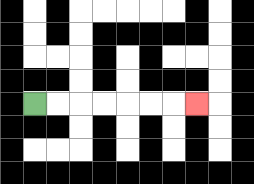{'start': '[1, 4]', 'end': '[8, 4]', 'path_directions': 'R,R,R,R,R,R,R', 'path_coordinates': '[[1, 4], [2, 4], [3, 4], [4, 4], [5, 4], [6, 4], [7, 4], [8, 4]]'}